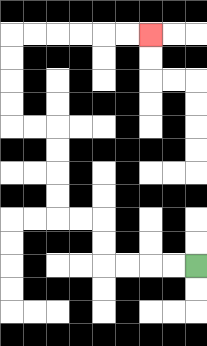{'start': '[8, 11]', 'end': '[6, 1]', 'path_directions': 'L,L,L,L,U,U,L,L,U,U,U,U,L,L,U,U,U,U,R,R,R,R,R,R', 'path_coordinates': '[[8, 11], [7, 11], [6, 11], [5, 11], [4, 11], [4, 10], [4, 9], [3, 9], [2, 9], [2, 8], [2, 7], [2, 6], [2, 5], [1, 5], [0, 5], [0, 4], [0, 3], [0, 2], [0, 1], [1, 1], [2, 1], [3, 1], [4, 1], [5, 1], [6, 1]]'}